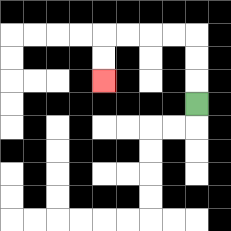{'start': '[8, 4]', 'end': '[4, 3]', 'path_directions': 'U,U,U,L,L,L,L,D,D', 'path_coordinates': '[[8, 4], [8, 3], [8, 2], [8, 1], [7, 1], [6, 1], [5, 1], [4, 1], [4, 2], [4, 3]]'}